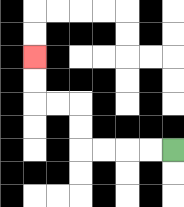{'start': '[7, 6]', 'end': '[1, 2]', 'path_directions': 'L,L,L,L,U,U,L,L,U,U', 'path_coordinates': '[[7, 6], [6, 6], [5, 6], [4, 6], [3, 6], [3, 5], [3, 4], [2, 4], [1, 4], [1, 3], [1, 2]]'}